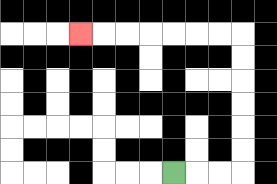{'start': '[7, 7]', 'end': '[3, 1]', 'path_directions': 'R,R,R,U,U,U,U,U,U,L,L,L,L,L,L,L', 'path_coordinates': '[[7, 7], [8, 7], [9, 7], [10, 7], [10, 6], [10, 5], [10, 4], [10, 3], [10, 2], [10, 1], [9, 1], [8, 1], [7, 1], [6, 1], [5, 1], [4, 1], [3, 1]]'}